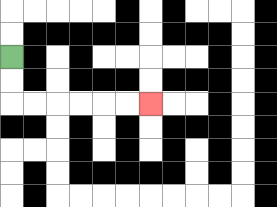{'start': '[0, 2]', 'end': '[6, 4]', 'path_directions': 'D,D,R,R,R,R,R,R', 'path_coordinates': '[[0, 2], [0, 3], [0, 4], [1, 4], [2, 4], [3, 4], [4, 4], [5, 4], [6, 4]]'}